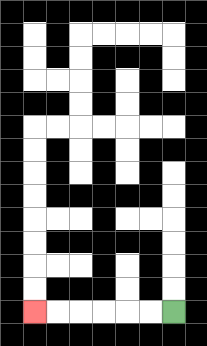{'start': '[7, 13]', 'end': '[1, 13]', 'path_directions': 'L,L,L,L,L,L', 'path_coordinates': '[[7, 13], [6, 13], [5, 13], [4, 13], [3, 13], [2, 13], [1, 13]]'}